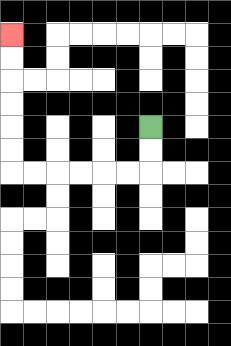{'start': '[6, 5]', 'end': '[0, 1]', 'path_directions': 'D,D,L,L,L,L,L,L,U,U,U,U,U,U', 'path_coordinates': '[[6, 5], [6, 6], [6, 7], [5, 7], [4, 7], [3, 7], [2, 7], [1, 7], [0, 7], [0, 6], [0, 5], [0, 4], [0, 3], [0, 2], [0, 1]]'}